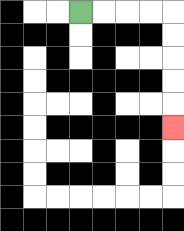{'start': '[3, 0]', 'end': '[7, 5]', 'path_directions': 'R,R,R,R,D,D,D,D,D', 'path_coordinates': '[[3, 0], [4, 0], [5, 0], [6, 0], [7, 0], [7, 1], [7, 2], [7, 3], [7, 4], [7, 5]]'}